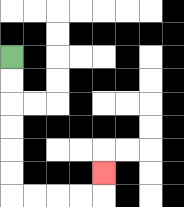{'start': '[0, 2]', 'end': '[4, 7]', 'path_directions': 'D,D,D,D,D,D,R,R,R,R,U', 'path_coordinates': '[[0, 2], [0, 3], [0, 4], [0, 5], [0, 6], [0, 7], [0, 8], [1, 8], [2, 8], [3, 8], [4, 8], [4, 7]]'}